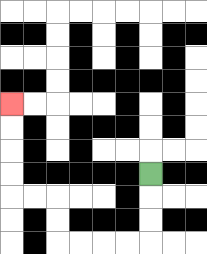{'start': '[6, 7]', 'end': '[0, 4]', 'path_directions': 'D,D,D,L,L,L,L,U,U,L,L,U,U,U,U', 'path_coordinates': '[[6, 7], [6, 8], [6, 9], [6, 10], [5, 10], [4, 10], [3, 10], [2, 10], [2, 9], [2, 8], [1, 8], [0, 8], [0, 7], [0, 6], [0, 5], [0, 4]]'}